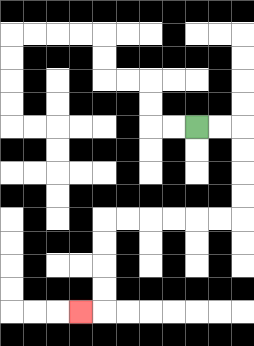{'start': '[8, 5]', 'end': '[3, 13]', 'path_directions': 'R,R,D,D,D,D,L,L,L,L,L,L,D,D,D,D,L', 'path_coordinates': '[[8, 5], [9, 5], [10, 5], [10, 6], [10, 7], [10, 8], [10, 9], [9, 9], [8, 9], [7, 9], [6, 9], [5, 9], [4, 9], [4, 10], [4, 11], [4, 12], [4, 13], [3, 13]]'}